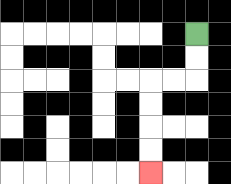{'start': '[8, 1]', 'end': '[6, 7]', 'path_directions': 'D,D,L,L,D,D,D,D', 'path_coordinates': '[[8, 1], [8, 2], [8, 3], [7, 3], [6, 3], [6, 4], [6, 5], [6, 6], [6, 7]]'}